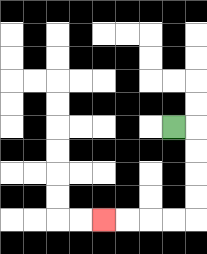{'start': '[7, 5]', 'end': '[4, 9]', 'path_directions': 'R,D,D,D,D,L,L,L,L', 'path_coordinates': '[[7, 5], [8, 5], [8, 6], [8, 7], [8, 8], [8, 9], [7, 9], [6, 9], [5, 9], [4, 9]]'}